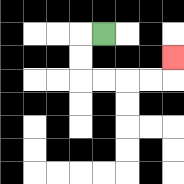{'start': '[4, 1]', 'end': '[7, 2]', 'path_directions': 'L,D,D,R,R,R,R,U', 'path_coordinates': '[[4, 1], [3, 1], [3, 2], [3, 3], [4, 3], [5, 3], [6, 3], [7, 3], [7, 2]]'}